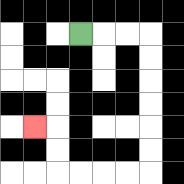{'start': '[3, 1]', 'end': '[1, 5]', 'path_directions': 'R,R,R,D,D,D,D,D,D,L,L,L,L,U,U,L', 'path_coordinates': '[[3, 1], [4, 1], [5, 1], [6, 1], [6, 2], [6, 3], [6, 4], [6, 5], [6, 6], [6, 7], [5, 7], [4, 7], [3, 7], [2, 7], [2, 6], [2, 5], [1, 5]]'}